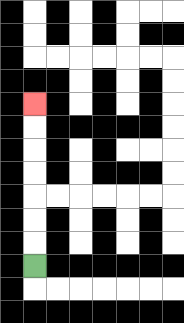{'start': '[1, 11]', 'end': '[1, 4]', 'path_directions': 'U,U,U,U,U,U,U', 'path_coordinates': '[[1, 11], [1, 10], [1, 9], [1, 8], [1, 7], [1, 6], [1, 5], [1, 4]]'}